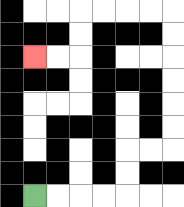{'start': '[1, 8]', 'end': '[1, 2]', 'path_directions': 'R,R,R,R,U,U,R,R,U,U,U,U,U,U,L,L,L,L,D,D,L,L', 'path_coordinates': '[[1, 8], [2, 8], [3, 8], [4, 8], [5, 8], [5, 7], [5, 6], [6, 6], [7, 6], [7, 5], [7, 4], [7, 3], [7, 2], [7, 1], [7, 0], [6, 0], [5, 0], [4, 0], [3, 0], [3, 1], [3, 2], [2, 2], [1, 2]]'}